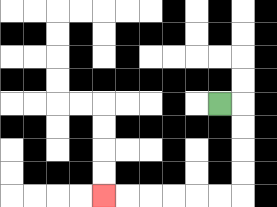{'start': '[9, 4]', 'end': '[4, 8]', 'path_directions': 'R,D,D,D,D,L,L,L,L,L,L', 'path_coordinates': '[[9, 4], [10, 4], [10, 5], [10, 6], [10, 7], [10, 8], [9, 8], [8, 8], [7, 8], [6, 8], [5, 8], [4, 8]]'}